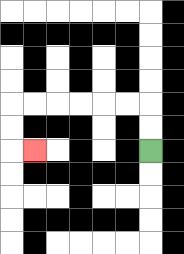{'start': '[6, 6]', 'end': '[1, 6]', 'path_directions': 'U,U,L,L,L,L,L,L,D,D,R', 'path_coordinates': '[[6, 6], [6, 5], [6, 4], [5, 4], [4, 4], [3, 4], [2, 4], [1, 4], [0, 4], [0, 5], [0, 6], [1, 6]]'}